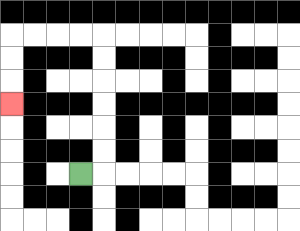{'start': '[3, 7]', 'end': '[0, 4]', 'path_directions': 'R,U,U,U,U,U,U,L,L,L,L,D,D,D', 'path_coordinates': '[[3, 7], [4, 7], [4, 6], [4, 5], [4, 4], [4, 3], [4, 2], [4, 1], [3, 1], [2, 1], [1, 1], [0, 1], [0, 2], [0, 3], [0, 4]]'}